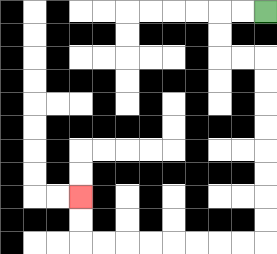{'start': '[11, 0]', 'end': '[3, 8]', 'path_directions': 'L,L,D,D,R,R,D,D,D,D,D,D,D,D,L,L,L,L,L,L,L,L,U,U', 'path_coordinates': '[[11, 0], [10, 0], [9, 0], [9, 1], [9, 2], [10, 2], [11, 2], [11, 3], [11, 4], [11, 5], [11, 6], [11, 7], [11, 8], [11, 9], [11, 10], [10, 10], [9, 10], [8, 10], [7, 10], [6, 10], [5, 10], [4, 10], [3, 10], [3, 9], [3, 8]]'}